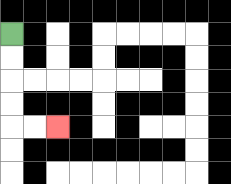{'start': '[0, 1]', 'end': '[2, 5]', 'path_directions': 'D,D,D,D,R,R', 'path_coordinates': '[[0, 1], [0, 2], [0, 3], [0, 4], [0, 5], [1, 5], [2, 5]]'}